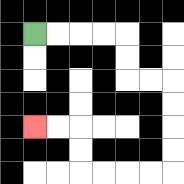{'start': '[1, 1]', 'end': '[1, 5]', 'path_directions': 'R,R,R,R,D,D,R,R,D,D,D,D,L,L,L,L,U,U,L,L', 'path_coordinates': '[[1, 1], [2, 1], [3, 1], [4, 1], [5, 1], [5, 2], [5, 3], [6, 3], [7, 3], [7, 4], [7, 5], [7, 6], [7, 7], [6, 7], [5, 7], [4, 7], [3, 7], [3, 6], [3, 5], [2, 5], [1, 5]]'}